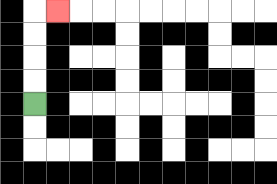{'start': '[1, 4]', 'end': '[2, 0]', 'path_directions': 'U,U,U,U,R', 'path_coordinates': '[[1, 4], [1, 3], [1, 2], [1, 1], [1, 0], [2, 0]]'}